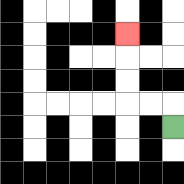{'start': '[7, 5]', 'end': '[5, 1]', 'path_directions': 'U,L,L,U,U,U', 'path_coordinates': '[[7, 5], [7, 4], [6, 4], [5, 4], [5, 3], [5, 2], [5, 1]]'}